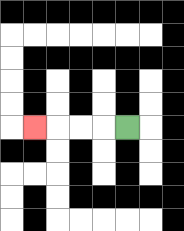{'start': '[5, 5]', 'end': '[1, 5]', 'path_directions': 'L,L,L,L', 'path_coordinates': '[[5, 5], [4, 5], [3, 5], [2, 5], [1, 5]]'}